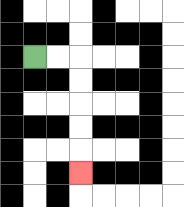{'start': '[1, 2]', 'end': '[3, 7]', 'path_directions': 'R,R,D,D,D,D,D', 'path_coordinates': '[[1, 2], [2, 2], [3, 2], [3, 3], [3, 4], [3, 5], [3, 6], [3, 7]]'}